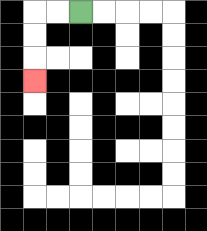{'start': '[3, 0]', 'end': '[1, 3]', 'path_directions': 'L,L,D,D,D', 'path_coordinates': '[[3, 0], [2, 0], [1, 0], [1, 1], [1, 2], [1, 3]]'}